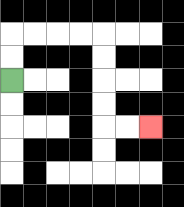{'start': '[0, 3]', 'end': '[6, 5]', 'path_directions': 'U,U,R,R,R,R,D,D,D,D,R,R', 'path_coordinates': '[[0, 3], [0, 2], [0, 1], [1, 1], [2, 1], [3, 1], [4, 1], [4, 2], [4, 3], [4, 4], [4, 5], [5, 5], [6, 5]]'}